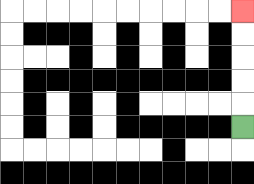{'start': '[10, 5]', 'end': '[10, 0]', 'path_directions': 'U,U,U,U,U', 'path_coordinates': '[[10, 5], [10, 4], [10, 3], [10, 2], [10, 1], [10, 0]]'}